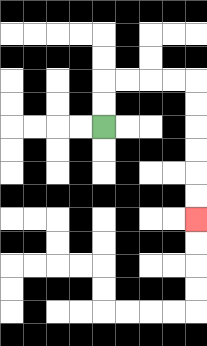{'start': '[4, 5]', 'end': '[8, 9]', 'path_directions': 'U,U,R,R,R,R,D,D,D,D,D,D', 'path_coordinates': '[[4, 5], [4, 4], [4, 3], [5, 3], [6, 3], [7, 3], [8, 3], [8, 4], [8, 5], [8, 6], [8, 7], [8, 8], [8, 9]]'}